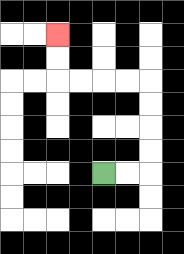{'start': '[4, 7]', 'end': '[2, 1]', 'path_directions': 'R,R,U,U,U,U,L,L,L,L,U,U', 'path_coordinates': '[[4, 7], [5, 7], [6, 7], [6, 6], [6, 5], [6, 4], [6, 3], [5, 3], [4, 3], [3, 3], [2, 3], [2, 2], [2, 1]]'}